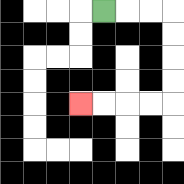{'start': '[4, 0]', 'end': '[3, 4]', 'path_directions': 'R,R,R,D,D,D,D,L,L,L,L', 'path_coordinates': '[[4, 0], [5, 0], [6, 0], [7, 0], [7, 1], [7, 2], [7, 3], [7, 4], [6, 4], [5, 4], [4, 4], [3, 4]]'}